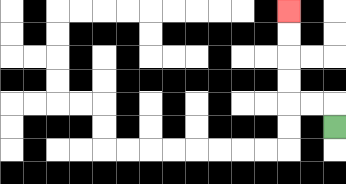{'start': '[14, 5]', 'end': '[12, 0]', 'path_directions': 'U,L,L,U,U,U,U', 'path_coordinates': '[[14, 5], [14, 4], [13, 4], [12, 4], [12, 3], [12, 2], [12, 1], [12, 0]]'}